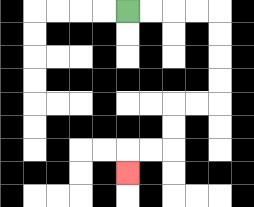{'start': '[5, 0]', 'end': '[5, 7]', 'path_directions': 'R,R,R,R,D,D,D,D,L,L,D,D,L,L,D', 'path_coordinates': '[[5, 0], [6, 0], [7, 0], [8, 0], [9, 0], [9, 1], [9, 2], [9, 3], [9, 4], [8, 4], [7, 4], [7, 5], [7, 6], [6, 6], [5, 6], [5, 7]]'}